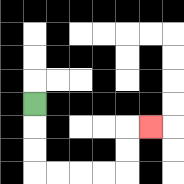{'start': '[1, 4]', 'end': '[6, 5]', 'path_directions': 'D,D,D,R,R,R,R,U,U,R', 'path_coordinates': '[[1, 4], [1, 5], [1, 6], [1, 7], [2, 7], [3, 7], [4, 7], [5, 7], [5, 6], [5, 5], [6, 5]]'}